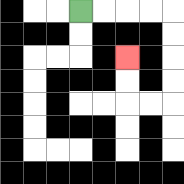{'start': '[3, 0]', 'end': '[5, 2]', 'path_directions': 'R,R,R,R,D,D,D,D,L,L,U,U', 'path_coordinates': '[[3, 0], [4, 0], [5, 0], [6, 0], [7, 0], [7, 1], [7, 2], [7, 3], [7, 4], [6, 4], [5, 4], [5, 3], [5, 2]]'}